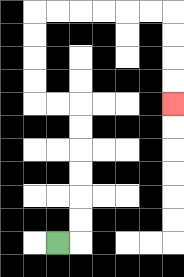{'start': '[2, 10]', 'end': '[7, 4]', 'path_directions': 'R,U,U,U,U,U,U,L,L,U,U,U,U,R,R,R,R,R,R,D,D,D,D', 'path_coordinates': '[[2, 10], [3, 10], [3, 9], [3, 8], [3, 7], [3, 6], [3, 5], [3, 4], [2, 4], [1, 4], [1, 3], [1, 2], [1, 1], [1, 0], [2, 0], [3, 0], [4, 0], [5, 0], [6, 0], [7, 0], [7, 1], [7, 2], [7, 3], [7, 4]]'}